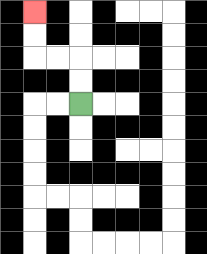{'start': '[3, 4]', 'end': '[1, 0]', 'path_directions': 'U,U,L,L,U,U', 'path_coordinates': '[[3, 4], [3, 3], [3, 2], [2, 2], [1, 2], [1, 1], [1, 0]]'}